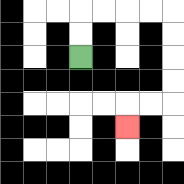{'start': '[3, 2]', 'end': '[5, 5]', 'path_directions': 'U,U,R,R,R,R,D,D,D,D,L,L,D', 'path_coordinates': '[[3, 2], [3, 1], [3, 0], [4, 0], [5, 0], [6, 0], [7, 0], [7, 1], [7, 2], [7, 3], [7, 4], [6, 4], [5, 4], [5, 5]]'}